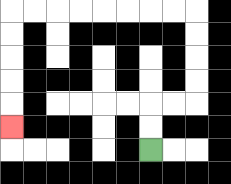{'start': '[6, 6]', 'end': '[0, 5]', 'path_directions': 'U,U,R,R,U,U,U,U,L,L,L,L,L,L,L,L,D,D,D,D,D', 'path_coordinates': '[[6, 6], [6, 5], [6, 4], [7, 4], [8, 4], [8, 3], [8, 2], [8, 1], [8, 0], [7, 0], [6, 0], [5, 0], [4, 0], [3, 0], [2, 0], [1, 0], [0, 0], [0, 1], [0, 2], [0, 3], [0, 4], [0, 5]]'}